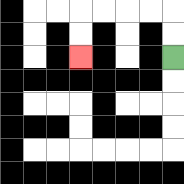{'start': '[7, 2]', 'end': '[3, 2]', 'path_directions': 'U,U,L,L,L,L,D,D', 'path_coordinates': '[[7, 2], [7, 1], [7, 0], [6, 0], [5, 0], [4, 0], [3, 0], [3, 1], [3, 2]]'}